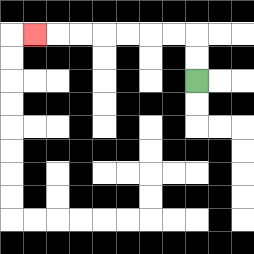{'start': '[8, 3]', 'end': '[1, 1]', 'path_directions': 'U,U,L,L,L,L,L,L,L', 'path_coordinates': '[[8, 3], [8, 2], [8, 1], [7, 1], [6, 1], [5, 1], [4, 1], [3, 1], [2, 1], [1, 1]]'}